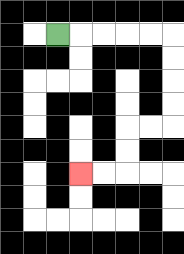{'start': '[2, 1]', 'end': '[3, 7]', 'path_directions': 'R,R,R,R,R,D,D,D,D,L,L,D,D,L,L', 'path_coordinates': '[[2, 1], [3, 1], [4, 1], [5, 1], [6, 1], [7, 1], [7, 2], [7, 3], [7, 4], [7, 5], [6, 5], [5, 5], [5, 6], [5, 7], [4, 7], [3, 7]]'}